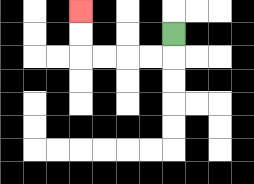{'start': '[7, 1]', 'end': '[3, 0]', 'path_directions': 'D,L,L,L,L,U,U', 'path_coordinates': '[[7, 1], [7, 2], [6, 2], [5, 2], [4, 2], [3, 2], [3, 1], [3, 0]]'}